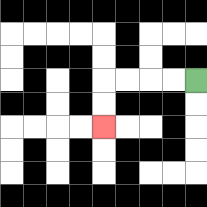{'start': '[8, 3]', 'end': '[4, 5]', 'path_directions': 'L,L,L,L,D,D', 'path_coordinates': '[[8, 3], [7, 3], [6, 3], [5, 3], [4, 3], [4, 4], [4, 5]]'}